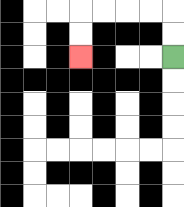{'start': '[7, 2]', 'end': '[3, 2]', 'path_directions': 'U,U,L,L,L,L,D,D', 'path_coordinates': '[[7, 2], [7, 1], [7, 0], [6, 0], [5, 0], [4, 0], [3, 0], [3, 1], [3, 2]]'}